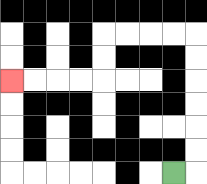{'start': '[7, 7]', 'end': '[0, 3]', 'path_directions': 'R,U,U,U,U,U,U,L,L,L,L,D,D,L,L,L,L', 'path_coordinates': '[[7, 7], [8, 7], [8, 6], [8, 5], [8, 4], [8, 3], [8, 2], [8, 1], [7, 1], [6, 1], [5, 1], [4, 1], [4, 2], [4, 3], [3, 3], [2, 3], [1, 3], [0, 3]]'}